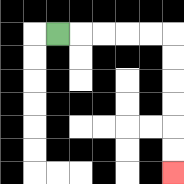{'start': '[2, 1]', 'end': '[7, 7]', 'path_directions': 'R,R,R,R,R,D,D,D,D,D,D', 'path_coordinates': '[[2, 1], [3, 1], [4, 1], [5, 1], [6, 1], [7, 1], [7, 2], [7, 3], [7, 4], [7, 5], [7, 6], [7, 7]]'}